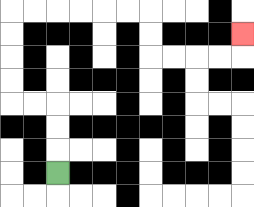{'start': '[2, 7]', 'end': '[10, 1]', 'path_directions': 'U,U,U,L,L,U,U,U,U,R,R,R,R,R,R,D,D,R,R,R,R,U', 'path_coordinates': '[[2, 7], [2, 6], [2, 5], [2, 4], [1, 4], [0, 4], [0, 3], [0, 2], [0, 1], [0, 0], [1, 0], [2, 0], [3, 0], [4, 0], [5, 0], [6, 0], [6, 1], [6, 2], [7, 2], [8, 2], [9, 2], [10, 2], [10, 1]]'}